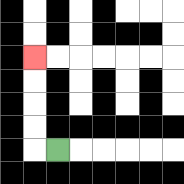{'start': '[2, 6]', 'end': '[1, 2]', 'path_directions': 'L,U,U,U,U', 'path_coordinates': '[[2, 6], [1, 6], [1, 5], [1, 4], [1, 3], [1, 2]]'}